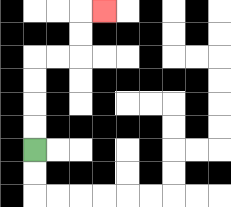{'start': '[1, 6]', 'end': '[4, 0]', 'path_directions': 'U,U,U,U,R,R,U,U,R', 'path_coordinates': '[[1, 6], [1, 5], [1, 4], [1, 3], [1, 2], [2, 2], [3, 2], [3, 1], [3, 0], [4, 0]]'}